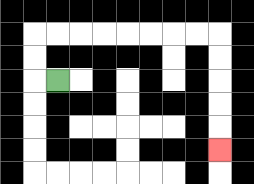{'start': '[2, 3]', 'end': '[9, 6]', 'path_directions': 'L,U,U,R,R,R,R,R,R,R,R,D,D,D,D,D', 'path_coordinates': '[[2, 3], [1, 3], [1, 2], [1, 1], [2, 1], [3, 1], [4, 1], [5, 1], [6, 1], [7, 1], [8, 1], [9, 1], [9, 2], [9, 3], [9, 4], [9, 5], [9, 6]]'}